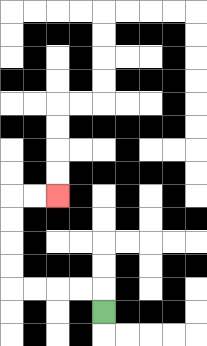{'start': '[4, 13]', 'end': '[2, 8]', 'path_directions': 'U,L,L,L,L,U,U,U,U,R,R', 'path_coordinates': '[[4, 13], [4, 12], [3, 12], [2, 12], [1, 12], [0, 12], [0, 11], [0, 10], [0, 9], [0, 8], [1, 8], [2, 8]]'}